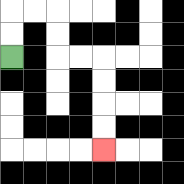{'start': '[0, 2]', 'end': '[4, 6]', 'path_directions': 'U,U,R,R,D,D,R,R,D,D,D,D', 'path_coordinates': '[[0, 2], [0, 1], [0, 0], [1, 0], [2, 0], [2, 1], [2, 2], [3, 2], [4, 2], [4, 3], [4, 4], [4, 5], [4, 6]]'}